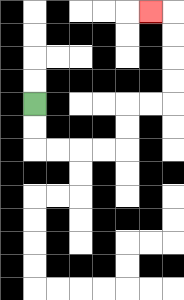{'start': '[1, 4]', 'end': '[6, 0]', 'path_directions': 'D,D,R,R,R,R,U,U,R,R,U,U,U,U,L', 'path_coordinates': '[[1, 4], [1, 5], [1, 6], [2, 6], [3, 6], [4, 6], [5, 6], [5, 5], [5, 4], [6, 4], [7, 4], [7, 3], [7, 2], [7, 1], [7, 0], [6, 0]]'}